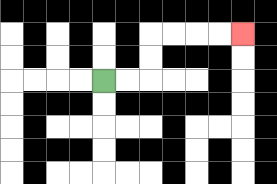{'start': '[4, 3]', 'end': '[10, 1]', 'path_directions': 'R,R,U,U,R,R,R,R', 'path_coordinates': '[[4, 3], [5, 3], [6, 3], [6, 2], [6, 1], [7, 1], [8, 1], [9, 1], [10, 1]]'}